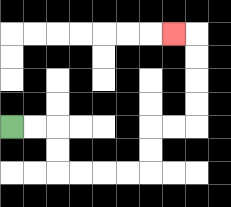{'start': '[0, 5]', 'end': '[7, 1]', 'path_directions': 'R,R,D,D,R,R,R,R,U,U,R,R,U,U,U,U,L', 'path_coordinates': '[[0, 5], [1, 5], [2, 5], [2, 6], [2, 7], [3, 7], [4, 7], [5, 7], [6, 7], [6, 6], [6, 5], [7, 5], [8, 5], [8, 4], [8, 3], [8, 2], [8, 1], [7, 1]]'}